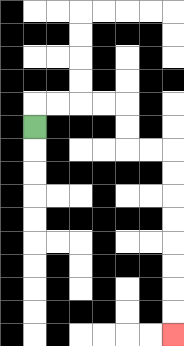{'start': '[1, 5]', 'end': '[7, 14]', 'path_directions': 'U,R,R,R,R,D,D,R,R,D,D,D,D,D,D,D,D', 'path_coordinates': '[[1, 5], [1, 4], [2, 4], [3, 4], [4, 4], [5, 4], [5, 5], [5, 6], [6, 6], [7, 6], [7, 7], [7, 8], [7, 9], [7, 10], [7, 11], [7, 12], [7, 13], [7, 14]]'}